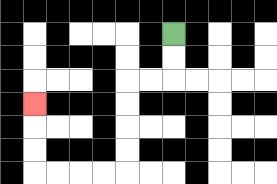{'start': '[7, 1]', 'end': '[1, 4]', 'path_directions': 'D,D,L,L,D,D,D,D,L,L,L,L,U,U,U', 'path_coordinates': '[[7, 1], [7, 2], [7, 3], [6, 3], [5, 3], [5, 4], [5, 5], [5, 6], [5, 7], [4, 7], [3, 7], [2, 7], [1, 7], [1, 6], [1, 5], [1, 4]]'}